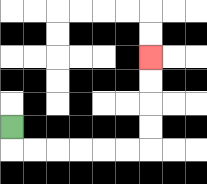{'start': '[0, 5]', 'end': '[6, 2]', 'path_directions': 'D,R,R,R,R,R,R,U,U,U,U', 'path_coordinates': '[[0, 5], [0, 6], [1, 6], [2, 6], [3, 6], [4, 6], [5, 6], [6, 6], [6, 5], [6, 4], [6, 3], [6, 2]]'}